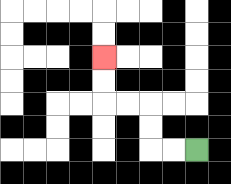{'start': '[8, 6]', 'end': '[4, 2]', 'path_directions': 'L,L,U,U,L,L,U,U', 'path_coordinates': '[[8, 6], [7, 6], [6, 6], [6, 5], [6, 4], [5, 4], [4, 4], [4, 3], [4, 2]]'}